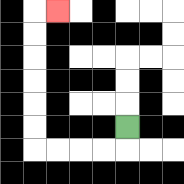{'start': '[5, 5]', 'end': '[2, 0]', 'path_directions': 'D,L,L,L,L,U,U,U,U,U,U,R', 'path_coordinates': '[[5, 5], [5, 6], [4, 6], [3, 6], [2, 6], [1, 6], [1, 5], [1, 4], [1, 3], [1, 2], [1, 1], [1, 0], [2, 0]]'}